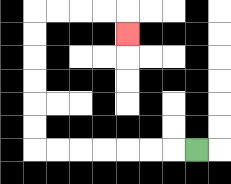{'start': '[8, 6]', 'end': '[5, 1]', 'path_directions': 'L,L,L,L,L,L,L,U,U,U,U,U,U,R,R,R,R,D', 'path_coordinates': '[[8, 6], [7, 6], [6, 6], [5, 6], [4, 6], [3, 6], [2, 6], [1, 6], [1, 5], [1, 4], [1, 3], [1, 2], [1, 1], [1, 0], [2, 0], [3, 0], [4, 0], [5, 0], [5, 1]]'}